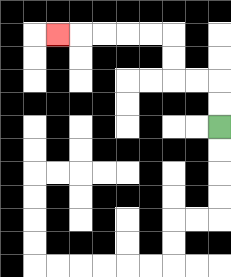{'start': '[9, 5]', 'end': '[2, 1]', 'path_directions': 'U,U,L,L,U,U,L,L,L,L,L', 'path_coordinates': '[[9, 5], [9, 4], [9, 3], [8, 3], [7, 3], [7, 2], [7, 1], [6, 1], [5, 1], [4, 1], [3, 1], [2, 1]]'}